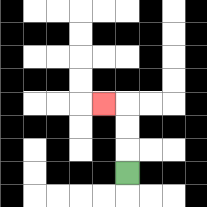{'start': '[5, 7]', 'end': '[4, 4]', 'path_directions': 'U,U,U,L', 'path_coordinates': '[[5, 7], [5, 6], [5, 5], [5, 4], [4, 4]]'}